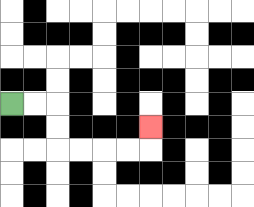{'start': '[0, 4]', 'end': '[6, 5]', 'path_directions': 'R,R,D,D,R,R,R,R,U', 'path_coordinates': '[[0, 4], [1, 4], [2, 4], [2, 5], [2, 6], [3, 6], [4, 6], [5, 6], [6, 6], [6, 5]]'}